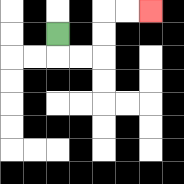{'start': '[2, 1]', 'end': '[6, 0]', 'path_directions': 'D,R,R,U,U,R,R', 'path_coordinates': '[[2, 1], [2, 2], [3, 2], [4, 2], [4, 1], [4, 0], [5, 0], [6, 0]]'}